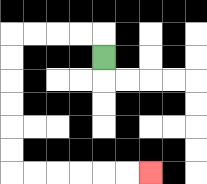{'start': '[4, 2]', 'end': '[6, 7]', 'path_directions': 'U,L,L,L,L,D,D,D,D,D,D,R,R,R,R,R,R', 'path_coordinates': '[[4, 2], [4, 1], [3, 1], [2, 1], [1, 1], [0, 1], [0, 2], [0, 3], [0, 4], [0, 5], [0, 6], [0, 7], [1, 7], [2, 7], [3, 7], [4, 7], [5, 7], [6, 7]]'}